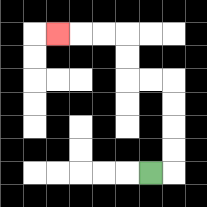{'start': '[6, 7]', 'end': '[2, 1]', 'path_directions': 'R,U,U,U,U,L,L,U,U,L,L,L', 'path_coordinates': '[[6, 7], [7, 7], [7, 6], [7, 5], [7, 4], [7, 3], [6, 3], [5, 3], [5, 2], [5, 1], [4, 1], [3, 1], [2, 1]]'}